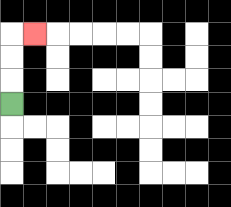{'start': '[0, 4]', 'end': '[1, 1]', 'path_directions': 'U,U,U,R', 'path_coordinates': '[[0, 4], [0, 3], [0, 2], [0, 1], [1, 1]]'}